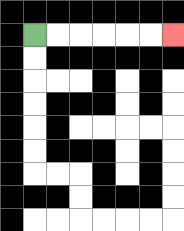{'start': '[1, 1]', 'end': '[7, 1]', 'path_directions': 'R,R,R,R,R,R', 'path_coordinates': '[[1, 1], [2, 1], [3, 1], [4, 1], [5, 1], [6, 1], [7, 1]]'}